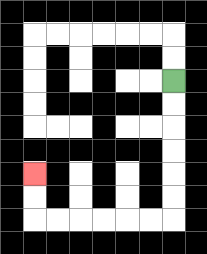{'start': '[7, 3]', 'end': '[1, 7]', 'path_directions': 'D,D,D,D,D,D,L,L,L,L,L,L,U,U', 'path_coordinates': '[[7, 3], [7, 4], [7, 5], [7, 6], [7, 7], [7, 8], [7, 9], [6, 9], [5, 9], [4, 9], [3, 9], [2, 9], [1, 9], [1, 8], [1, 7]]'}